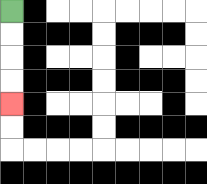{'start': '[0, 0]', 'end': '[0, 4]', 'path_directions': 'D,D,D,D', 'path_coordinates': '[[0, 0], [0, 1], [0, 2], [0, 3], [0, 4]]'}